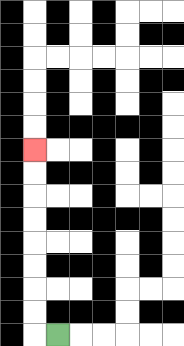{'start': '[2, 14]', 'end': '[1, 6]', 'path_directions': 'L,U,U,U,U,U,U,U,U', 'path_coordinates': '[[2, 14], [1, 14], [1, 13], [1, 12], [1, 11], [1, 10], [1, 9], [1, 8], [1, 7], [1, 6]]'}